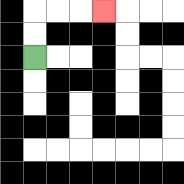{'start': '[1, 2]', 'end': '[4, 0]', 'path_directions': 'U,U,R,R,R', 'path_coordinates': '[[1, 2], [1, 1], [1, 0], [2, 0], [3, 0], [4, 0]]'}